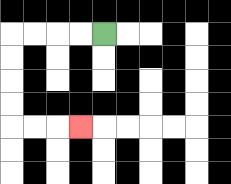{'start': '[4, 1]', 'end': '[3, 5]', 'path_directions': 'L,L,L,L,D,D,D,D,R,R,R', 'path_coordinates': '[[4, 1], [3, 1], [2, 1], [1, 1], [0, 1], [0, 2], [0, 3], [0, 4], [0, 5], [1, 5], [2, 5], [3, 5]]'}